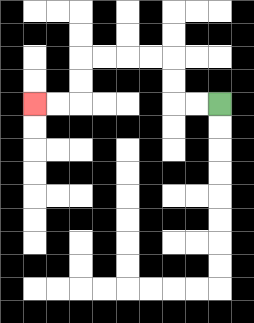{'start': '[9, 4]', 'end': '[1, 4]', 'path_directions': 'L,L,U,U,L,L,L,L,D,D,L,L', 'path_coordinates': '[[9, 4], [8, 4], [7, 4], [7, 3], [7, 2], [6, 2], [5, 2], [4, 2], [3, 2], [3, 3], [3, 4], [2, 4], [1, 4]]'}